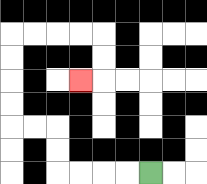{'start': '[6, 7]', 'end': '[3, 3]', 'path_directions': 'L,L,L,L,U,U,L,L,U,U,U,U,R,R,R,R,D,D,L', 'path_coordinates': '[[6, 7], [5, 7], [4, 7], [3, 7], [2, 7], [2, 6], [2, 5], [1, 5], [0, 5], [0, 4], [0, 3], [0, 2], [0, 1], [1, 1], [2, 1], [3, 1], [4, 1], [4, 2], [4, 3], [3, 3]]'}